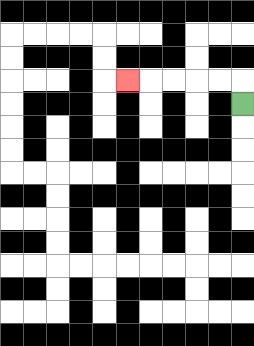{'start': '[10, 4]', 'end': '[5, 3]', 'path_directions': 'U,L,L,L,L,L', 'path_coordinates': '[[10, 4], [10, 3], [9, 3], [8, 3], [7, 3], [6, 3], [5, 3]]'}